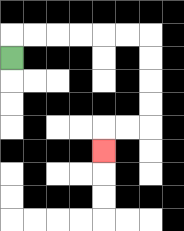{'start': '[0, 2]', 'end': '[4, 6]', 'path_directions': 'U,R,R,R,R,R,R,D,D,D,D,L,L,D', 'path_coordinates': '[[0, 2], [0, 1], [1, 1], [2, 1], [3, 1], [4, 1], [5, 1], [6, 1], [6, 2], [6, 3], [6, 4], [6, 5], [5, 5], [4, 5], [4, 6]]'}